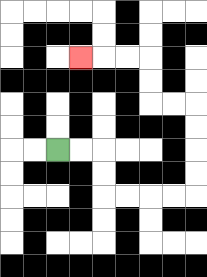{'start': '[2, 6]', 'end': '[3, 2]', 'path_directions': 'R,R,D,D,R,R,R,R,U,U,U,U,L,L,U,U,L,L,L', 'path_coordinates': '[[2, 6], [3, 6], [4, 6], [4, 7], [4, 8], [5, 8], [6, 8], [7, 8], [8, 8], [8, 7], [8, 6], [8, 5], [8, 4], [7, 4], [6, 4], [6, 3], [6, 2], [5, 2], [4, 2], [3, 2]]'}